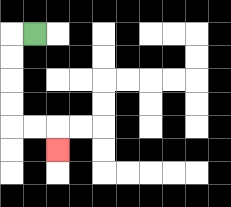{'start': '[1, 1]', 'end': '[2, 6]', 'path_directions': 'L,D,D,D,D,R,R,D', 'path_coordinates': '[[1, 1], [0, 1], [0, 2], [0, 3], [0, 4], [0, 5], [1, 5], [2, 5], [2, 6]]'}